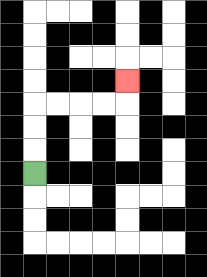{'start': '[1, 7]', 'end': '[5, 3]', 'path_directions': 'U,U,U,R,R,R,R,U', 'path_coordinates': '[[1, 7], [1, 6], [1, 5], [1, 4], [2, 4], [3, 4], [4, 4], [5, 4], [5, 3]]'}